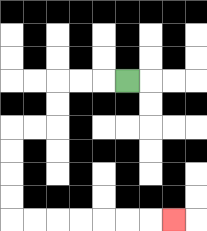{'start': '[5, 3]', 'end': '[7, 9]', 'path_directions': 'L,L,L,D,D,L,L,D,D,D,D,R,R,R,R,R,R,R', 'path_coordinates': '[[5, 3], [4, 3], [3, 3], [2, 3], [2, 4], [2, 5], [1, 5], [0, 5], [0, 6], [0, 7], [0, 8], [0, 9], [1, 9], [2, 9], [3, 9], [4, 9], [5, 9], [6, 9], [7, 9]]'}